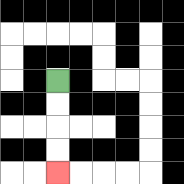{'start': '[2, 3]', 'end': '[2, 7]', 'path_directions': 'D,D,D,D', 'path_coordinates': '[[2, 3], [2, 4], [2, 5], [2, 6], [2, 7]]'}